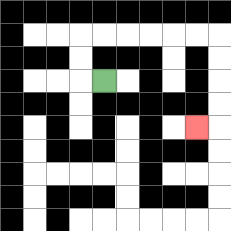{'start': '[4, 3]', 'end': '[8, 5]', 'path_directions': 'L,U,U,R,R,R,R,R,R,D,D,D,D,L', 'path_coordinates': '[[4, 3], [3, 3], [3, 2], [3, 1], [4, 1], [5, 1], [6, 1], [7, 1], [8, 1], [9, 1], [9, 2], [9, 3], [9, 4], [9, 5], [8, 5]]'}